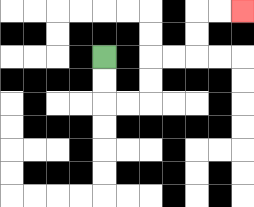{'start': '[4, 2]', 'end': '[10, 0]', 'path_directions': 'D,D,R,R,U,U,R,R,U,U,R,R', 'path_coordinates': '[[4, 2], [4, 3], [4, 4], [5, 4], [6, 4], [6, 3], [6, 2], [7, 2], [8, 2], [8, 1], [8, 0], [9, 0], [10, 0]]'}